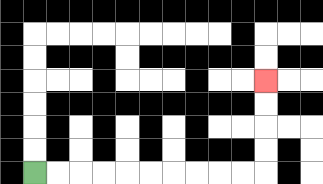{'start': '[1, 7]', 'end': '[11, 3]', 'path_directions': 'R,R,R,R,R,R,R,R,R,R,U,U,U,U', 'path_coordinates': '[[1, 7], [2, 7], [3, 7], [4, 7], [5, 7], [6, 7], [7, 7], [8, 7], [9, 7], [10, 7], [11, 7], [11, 6], [11, 5], [11, 4], [11, 3]]'}